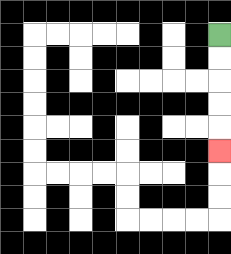{'start': '[9, 1]', 'end': '[9, 6]', 'path_directions': 'D,D,D,D,D', 'path_coordinates': '[[9, 1], [9, 2], [9, 3], [9, 4], [9, 5], [9, 6]]'}